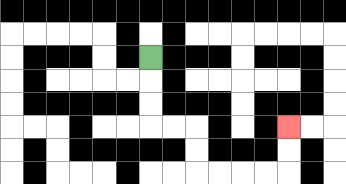{'start': '[6, 2]', 'end': '[12, 5]', 'path_directions': 'D,D,D,R,R,D,D,R,R,R,R,U,U', 'path_coordinates': '[[6, 2], [6, 3], [6, 4], [6, 5], [7, 5], [8, 5], [8, 6], [8, 7], [9, 7], [10, 7], [11, 7], [12, 7], [12, 6], [12, 5]]'}